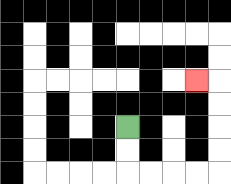{'start': '[5, 5]', 'end': '[8, 3]', 'path_directions': 'D,D,R,R,R,R,U,U,U,U,L', 'path_coordinates': '[[5, 5], [5, 6], [5, 7], [6, 7], [7, 7], [8, 7], [9, 7], [9, 6], [9, 5], [9, 4], [9, 3], [8, 3]]'}